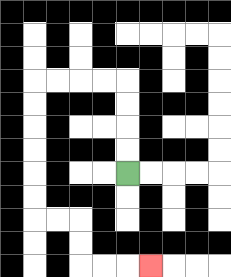{'start': '[5, 7]', 'end': '[6, 11]', 'path_directions': 'U,U,U,U,L,L,L,L,D,D,D,D,D,D,R,R,D,D,R,R,R', 'path_coordinates': '[[5, 7], [5, 6], [5, 5], [5, 4], [5, 3], [4, 3], [3, 3], [2, 3], [1, 3], [1, 4], [1, 5], [1, 6], [1, 7], [1, 8], [1, 9], [2, 9], [3, 9], [3, 10], [3, 11], [4, 11], [5, 11], [6, 11]]'}